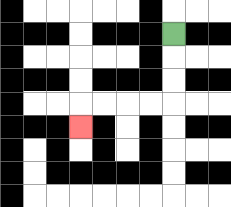{'start': '[7, 1]', 'end': '[3, 5]', 'path_directions': 'D,D,D,L,L,L,L,D', 'path_coordinates': '[[7, 1], [7, 2], [7, 3], [7, 4], [6, 4], [5, 4], [4, 4], [3, 4], [3, 5]]'}